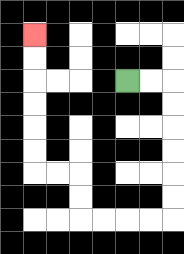{'start': '[5, 3]', 'end': '[1, 1]', 'path_directions': 'R,R,D,D,D,D,D,D,L,L,L,L,U,U,L,L,U,U,U,U,U,U', 'path_coordinates': '[[5, 3], [6, 3], [7, 3], [7, 4], [7, 5], [7, 6], [7, 7], [7, 8], [7, 9], [6, 9], [5, 9], [4, 9], [3, 9], [3, 8], [3, 7], [2, 7], [1, 7], [1, 6], [1, 5], [1, 4], [1, 3], [1, 2], [1, 1]]'}